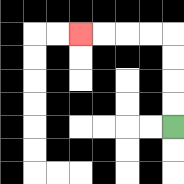{'start': '[7, 5]', 'end': '[3, 1]', 'path_directions': 'U,U,U,U,L,L,L,L', 'path_coordinates': '[[7, 5], [7, 4], [7, 3], [7, 2], [7, 1], [6, 1], [5, 1], [4, 1], [3, 1]]'}